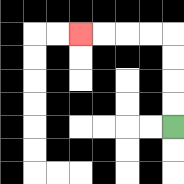{'start': '[7, 5]', 'end': '[3, 1]', 'path_directions': 'U,U,U,U,L,L,L,L', 'path_coordinates': '[[7, 5], [7, 4], [7, 3], [7, 2], [7, 1], [6, 1], [5, 1], [4, 1], [3, 1]]'}